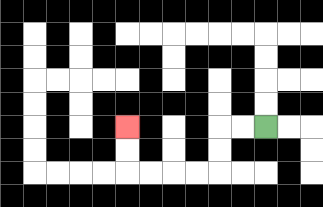{'start': '[11, 5]', 'end': '[5, 5]', 'path_directions': 'L,L,D,D,L,L,L,L,U,U', 'path_coordinates': '[[11, 5], [10, 5], [9, 5], [9, 6], [9, 7], [8, 7], [7, 7], [6, 7], [5, 7], [5, 6], [5, 5]]'}